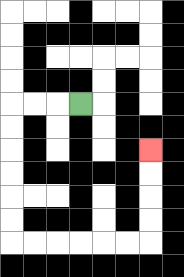{'start': '[3, 4]', 'end': '[6, 6]', 'path_directions': 'L,L,L,D,D,D,D,D,D,R,R,R,R,R,R,U,U,U,U', 'path_coordinates': '[[3, 4], [2, 4], [1, 4], [0, 4], [0, 5], [0, 6], [0, 7], [0, 8], [0, 9], [0, 10], [1, 10], [2, 10], [3, 10], [4, 10], [5, 10], [6, 10], [6, 9], [6, 8], [6, 7], [6, 6]]'}